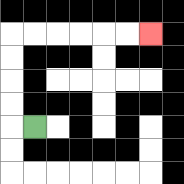{'start': '[1, 5]', 'end': '[6, 1]', 'path_directions': 'L,U,U,U,U,R,R,R,R,R,R', 'path_coordinates': '[[1, 5], [0, 5], [0, 4], [0, 3], [0, 2], [0, 1], [1, 1], [2, 1], [3, 1], [4, 1], [5, 1], [6, 1]]'}